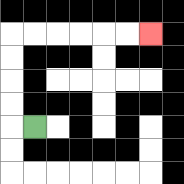{'start': '[1, 5]', 'end': '[6, 1]', 'path_directions': 'L,U,U,U,U,R,R,R,R,R,R', 'path_coordinates': '[[1, 5], [0, 5], [0, 4], [0, 3], [0, 2], [0, 1], [1, 1], [2, 1], [3, 1], [4, 1], [5, 1], [6, 1]]'}